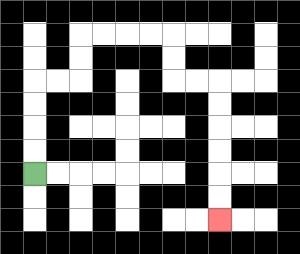{'start': '[1, 7]', 'end': '[9, 9]', 'path_directions': 'U,U,U,U,R,R,U,U,R,R,R,R,D,D,R,R,D,D,D,D,D,D', 'path_coordinates': '[[1, 7], [1, 6], [1, 5], [1, 4], [1, 3], [2, 3], [3, 3], [3, 2], [3, 1], [4, 1], [5, 1], [6, 1], [7, 1], [7, 2], [7, 3], [8, 3], [9, 3], [9, 4], [9, 5], [9, 6], [9, 7], [9, 8], [9, 9]]'}